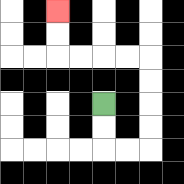{'start': '[4, 4]', 'end': '[2, 0]', 'path_directions': 'D,D,R,R,U,U,U,U,L,L,L,L,U,U', 'path_coordinates': '[[4, 4], [4, 5], [4, 6], [5, 6], [6, 6], [6, 5], [6, 4], [6, 3], [6, 2], [5, 2], [4, 2], [3, 2], [2, 2], [2, 1], [2, 0]]'}